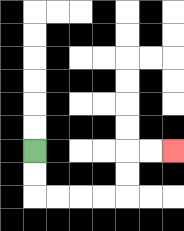{'start': '[1, 6]', 'end': '[7, 6]', 'path_directions': 'D,D,R,R,R,R,U,U,R,R', 'path_coordinates': '[[1, 6], [1, 7], [1, 8], [2, 8], [3, 8], [4, 8], [5, 8], [5, 7], [5, 6], [6, 6], [7, 6]]'}